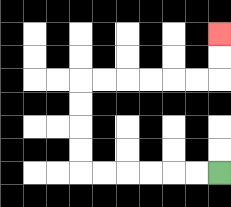{'start': '[9, 7]', 'end': '[9, 1]', 'path_directions': 'L,L,L,L,L,L,U,U,U,U,R,R,R,R,R,R,U,U', 'path_coordinates': '[[9, 7], [8, 7], [7, 7], [6, 7], [5, 7], [4, 7], [3, 7], [3, 6], [3, 5], [3, 4], [3, 3], [4, 3], [5, 3], [6, 3], [7, 3], [8, 3], [9, 3], [9, 2], [9, 1]]'}